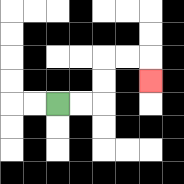{'start': '[2, 4]', 'end': '[6, 3]', 'path_directions': 'R,R,U,U,R,R,D', 'path_coordinates': '[[2, 4], [3, 4], [4, 4], [4, 3], [4, 2], [5, 2], [6, 2], [6, 3]]'}